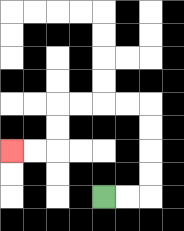{'start': '[4, 8]', 'end': '[0, 6]', 'path_directions': 'R,R,U,U,U,U,L,L,L,L,D,D,L,L', 'path_coordinates': '[[4, 8], [5, 8], [6, 8], [6, 7], [6, 6], [6, 5], [6, 4], [5, 4], [4, 4], [3, 4], [2, 4], [2, 5], [2, 6], [1, 6], [0, 6]]'}